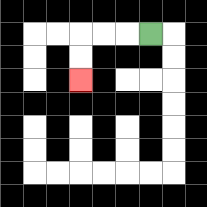{'start': '[6, 1]', 'end': '[3, 3]', 'path_directions': 'L,L,L,D,D', 'path_coordinates': '[[6, 1], [5, 1], [4, 1], [3, 1], [3, 2], [3, 3]]'}